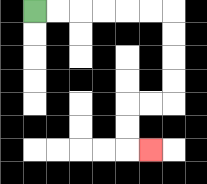{'start': '[1, 0]', 'end': '[6, 6]', 'path_directions': 'R,R,R,R,R,R,D,D,D,D,L,L,D,D,R', 'path_coordinates': '[[1, 0], [2, 0], [3, 0], [4, 0], [5, 0], [6, 0], [7, 0], [7, 1], [7, 2], [7, 3], [7, 4], [6, 4], [5, 4], [5, 5], [5, 6], [6, 6]]'}